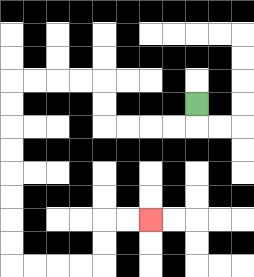{'start': '[8, 4]', 'end': '[6, 9]', 'path_directions': 'D,L,L,L,L,U,U,L,L,L,L,D,D,D,D,D,D,D,D,R,R,R,R,U,U,R,R', 'path_coordinates': '[[8, 4], [8, 5], [7, 5], [6, 5], [5, 5], [4, 5], [4, 4], [4, 3], [3, 3], [2, 3], [1, 3], [0, 3], [0, 4], [0, 5], [0, 6], [0, 7], [0, 8], [0, 9], [0, 10], [0, 11], [1, 11], [2, 11], [3, 11], [4, 11], [4, 10], [4, 9], [5, 9], [6, 9]]'}